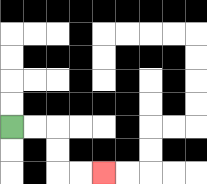{'start': '[0, 5]', 'end': '[4, 7]', 'path_directions': 'R,R,D,D,R,R', 'path_coordinates': '[[0, 5], [1, 5], [2, 5], [2, 6], [2, 7], [3, 7], [4, 7]]'}